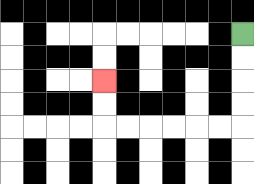{'start': '[10, 1]', 'end': '[4, 3]', 'path_directions': 'D,D,D,D,L,L,L,L,L,L,U,U', 'path_coordinates': '[[10, 1], [10, 2], [10, 3], [10, 4], [10, 5], [9, 5], [8, 5], [7, 5], [6, 5], [5, 5], [4, 5], [4, 4], [4, 3]]'}